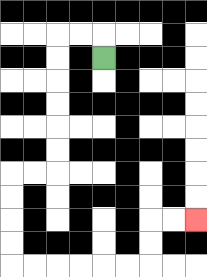{'start': '[4, 2]', 'end': '[8, 9]', 'path_directions': 'U,L,L,D,D,D,D,D,D,L,L,D,D,D,D,R,R,R,R,R,R,U,U,R,R', 'path_coordinates': '[[4, 2], [4, 1], [3, 1], [2, 1], [2, 2], [2, 3], [2, 4], [2, 5], [2, 6], [2, 7], [1, 7], [0, 7], [0, 8], [0, 9], [0, 10], [0, 11], [1, 11], [2, 11], [3, 11], [4, 11], [5, 11], [6, 11], [6, 10], [6, 9], [7, 9], [8, 9]]'}